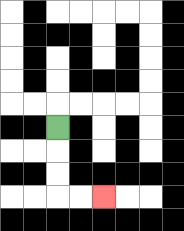{'start': '[2, 5]', 'end': '[4, 8]', 'path_directions': 'D,D,D,R,R', 'path_coordinates': '[[2, 5], [2, 6], [2, 7], [2, 8], [3, 8], [4, 8]]'}